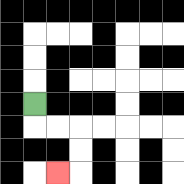{'start': '[1, 4]', 'end': '[2, 7]', 'path_directions': 'D,R,R,D,D,L', 'path_coordinates': '[[1, 4], [1, 5], [2, 5], [3, 5], [3, 6], [3, 7], [2, 7]]'}